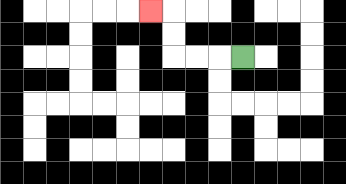{'start': '[10, 2]', 'end': '[6, 0]', 'path_directions': 'L,L,L,U,U,L', 'path_coordinates': '[[10, 2], [9, 2], [8, 2], [7, 2], [7, 1], [7, 0], [6, 0]]'}